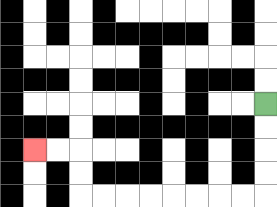{'start': '[11, 4]', 'end': '[1, 6]', 'path_directions': 'D,D,D,D,L,L,L,L,L,L,L,L,U,U,L,L', 'path_coordinates': '[[11, 4], [11, 5], [11, 6], [11, 7], [11, 8], [10, 8], [9, 8], [8, 8], [7, 8], [6, 8], [5, 8], [4, 8], [3, 8], [3, 7], [3, 6], [2, 6], [1, 6]]'}